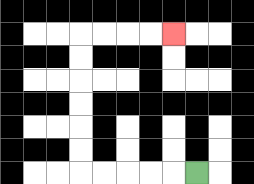{'start': '[8, 7]', 'end': '[7, 1]', 'path_directions': 'L,L,L,L,L,U,U,U,U,U,U,R,R,R,R', 'path_coordinates': '[[8, 7], [7, 7], [6, 7], [5, 7], [4, 7], [3, 7], [3, 6], [3, 5], [3, 4], [3, 3], [3, 2], [3, 1], [4, 1], [5, 1], [6, 1], [7, 1]]'}